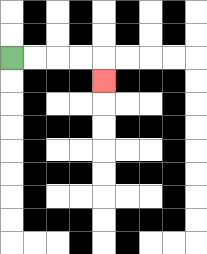{'start': '[0, 2]', 'end': '[4, 3]', 'path_directions': 'R,R,R,R,D', 'path_coordinates': '[[0, 2], [1, 2], [2, 2], [3, 2], [4, 2], [4, 3]]'}